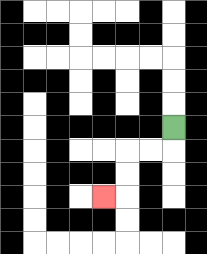{'start': '[7, 5]', 'end': '[4, 8]', 'path_directions': 'D,L,L,D,D,L', 'path_coordinates': '[[7, 5], [7, 6], [6, 6], [5, 6], [5, 7], [5, 8], [4, 8]]'}